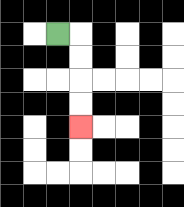{'start': '[2, 1]', 'end': '[3, 5]', 'path_directions': 'R,D,D,D,D', 'path_coordinates': '[[2, 1], [3, 1], [3, 2], [3, 3], [3, 4], [3, 5]]'}